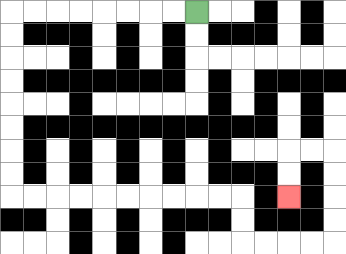{'start': '[8, 0]', 'end': '[12, 8]', 'path_directions': 'L,L,L,L,L,L,L,L,D,D,D,D,D,D,D,D,R,R,R,R,R,R,R,R,R,R,D,D,R,R,R,R,U,U,U,U,L,L,D,D', 'path_coordinates': '[[8, 0], [7, 0], [6, 0], [5, 0], [4, 0], [3, 0], [2, 0], [1, 0], [0, 0], [0, 1], [0, 2], [0, 3], [0, 4], [0, 5], [0, 6], [0, 7], [0, 8], [1, 8], [2, 8], [3, 8], [4, 8], [5, 8], [6, 8], [7, 8], [8, 8], [9, 8], [10, 8], [10, 9], [10, 10], [11, 10], [12, 10], [13, 10], [14, 10], [14, 9], [14, 8], [14, 7], [14, 6], [13, 6], [12, 6], [12, 7], [12, 8]]'}